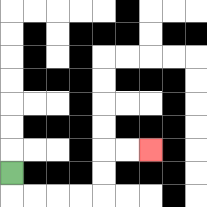{'start': '[0, 7]', 'end': '[6, 6]', 'path_directions': 'D,R,R,R,R,U,U,R,R', 'path_coordinates': '[[0, 7], [0, 8], [1, 8], [2, 8], [3, 8], [4, 8], [4, 7], [4, 6], [5, 6], [6, 6]]'}